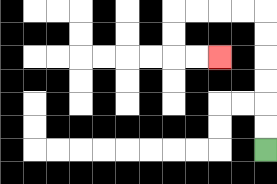{'start': '[11, 6]', 'end': '[9, 2]', 'path_directions': 'U,U,U,U,U,U,L,L,L,L,D,D,R,R', 'path_coordinates': '[[11, 6], [11, 5], [11, 4], [11, 3], [11, 2], [11, 1], [11, 0], [10, 0], [9, 0], [8, 0], [7, 0], [7, 1], [7, 2], [8, 2], [9, 2]]'}